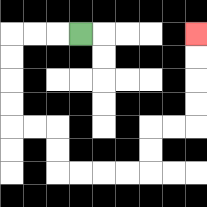{'start': '[3, 1]', 'end': '[8, 1]', 'path_directions': 'L,L,L,D,D,D,D,R,R,D,D,R,R,R,R,U,U,R,R,U,U,U,U', 'path_coordinates': '[[3, 1], [2, 1], [1, 1], [0, 1], [0, 2], [0, 3], [0, 4], [0, 5], [1, 5], [2, 5], [2, 6], [2, 7], [3, 7], [4, 7], [5, 7], [6, 7], [6, 6], [6, 5], [7, 5], [8, 5], [8, 4], [8, 3], [8, 2], [8, 1]]'}